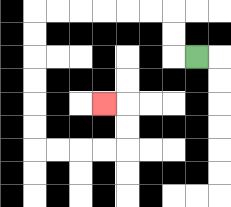{'start': '[8, 2]', 'end': '[4, 4]', 'path_directions': 'L,U,U,L,L,L,L,L,L,D,D,D,D,D,D,R,R,R,R,U,U,L', 'path_coordinates': '[[8, 2], [7, 2], [7, 1], [7, 0], [6, 0], [5, 0], [4, 0], [3, 0], [2, 0], [1, 0], [1, 1], [1, 2], [1, 3], [1, 4], [1, 5], [1, 6], [2, 6], [3, 6], [4, 6], [5, 6], [5, 5], [5, 4], [4, 4]]'}